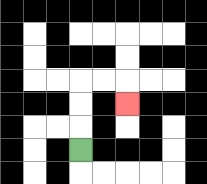{'start': '[3, 6]', 'end': '[5, 4]', 'path_directions': 'U,U,U,R,R,D', 'path_coordinates': '[[3, 6], [3, 5], [3, 4], [3, 3], [4, 3], [5, 3], [5, 4]]'}